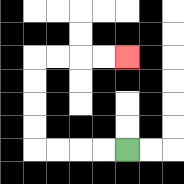{'start': '[5, 6]', 'end': '[5, 2]', 'path_directions': 'L,L,L,L,U,U,U,U,R,R,R,R', 'path_coordinates': '[[5, 6], [4, 6], [3, 6], [2, 6], [1, 6], [1, 5], [1, 4], [1, 3], [1, 2], [2, 2], [3, 2], [4, 2], [5, 2]]'}